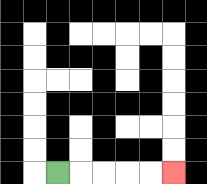{'start': '[2, 7]', 'end': '[7, 7]', 'path_directions': 'R,R,R,R,R', 'path_coordinates': '[[2, 7], [3, 7], [4, 7], [5, 7], [6, 7], [7, 7]]'}